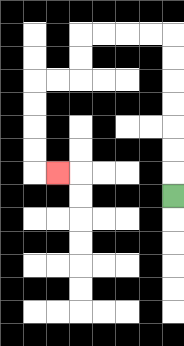{'start': '[7, 8]', 'end': '[2, 7]', 'path_directions': 'U,U,U,U,U,U,U,L,L,L,L,D,D,L,L,D,D,D,D,R', 'path_coordinates': '[[7, 8], [7, 7], [7, 6], [7, 5], [7, 4], [7, 3], [7, 2], [7, 1], [6, 1], [5, 1], [4, 1], [3, 1], [3, 2], [3, 3], [2, 3], [1, 3], [1, 4], [1, 5], [1, 6], [1, 7], [2, 7]]'}